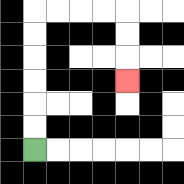{'start': '[1, 6]', 'end': '[5, 3]', 'path_directions': 'U,U,U,U,U,U,R,R,R,R,D,D,D', 'path_coordinates': '[[1, 6], [1, 5], [1, 4], [1, 3], [1, 2], [1, 1], [1, 0], [2, 0], [3, 0], [4, 0], [5, 0], [5, 1], [5, 2], [5, 3]]'}